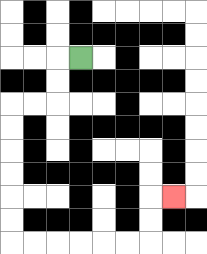{'start': '[3, 2]', 'end': '[7, 8]', 'path_directions': 'L,D,D,L,L,D,D,D,D,D,D,R,R,R,R,R,R,U,U,R', 'path_coordinates': '[[3, 2], [2, 2], [2, 3], [2, 4], [1, 4], [0, 4], [0, 5], [0, 6], [0, 7], [0, 8], [0, 9], [0, 10], [1, 10], [2, 10], [3, 10], [4, 10], [5, 10], [6, 10], [6, 9], [6, 8], [7, 8]]'}